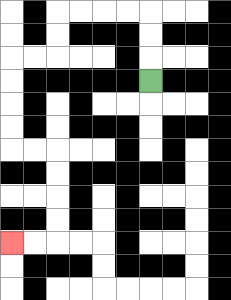{'start': '[6, 3]', 'end': '[0, 10]', 'path_directions': 'U,U,U,L,L,L,L,D,D,L,L,D,D,D,D,R,R,D,D,D,D,L,L', 'path_coordinates': '[[6, 3], [6, 2], [6, 1], [6, 0], [5, 0], [4, 0], [3, 0], [2, 0], [2, 1], [2, 2], [1, 2], [0, 2], [0, 3], [0, 4], [0, 5], [0, 6], [1, 6], [2, 6], [2, 7], [2, 8], [2, 9], [2, 10], [1, 10], [0, 10]]'}